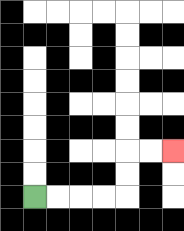{'start': '[1, 8]', 'end': '[7, 6]', 'path_directions': 'R,R,R,R,U,U,R,R', 'path_coordinates': '[[1, 8], [2, 8], [3, 8], [4, 8], [5, 8], [5, 7], [5, 6], [6, 6], [7, 6]]'}